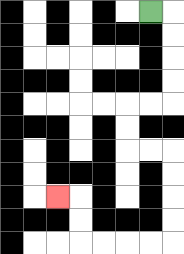{'start': '[6, 0]', 'end': '[2, 8]', 'path_directions': 'R,D,D,D,D,L,L,D,D,R,R,D,D,D,D,L,L,L,L,U,U,L', 'path_coordinates': '[[6, 0], [7, 0], [7, 1], [7, 2], [7, 3], [7, 4], [6, 4], [5, 4], [5, 5], [5, 6], [6, 6], [7, 6], [7, 7], [7, 8], [7, 9], [7, 10], [6, 10], [5, 10], [4, 10], [3, 10], [3, 9], [3, 8], [2, 8]]'}